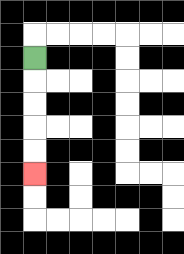{'start': '[1, 2]', 'end': '[1, 7]', 'path_directions': 'D,D,D,D,D', 'path_coordinates': '[[1, 2], [1, 3], [1, 4], [1, 5], [1, 6], [1, 7]]'}